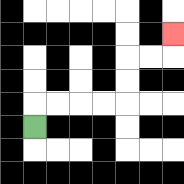{'start': '[1, 5]', 'end': '[7, 1]', 'path_directions': 'U,R,R,R,R,U,U,R,R,U', 'path_coordinates': '[[1, 5], [1, 4], [2, 4], [3, 4], [4, 4], [5, 4], [5, 3], [5, 2], [6, 2], [7, 2], [7, 1]]'}